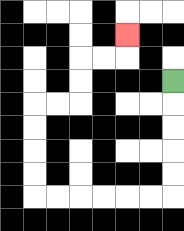{'start': '[7, 3]', 'end': '[5, 1]', 'path_directions': 'D,D,D,D,D,L,L,L,L,L,L,U,U,U,U,R,R,U,U,R,R,U', 'path_coordinates': '[[7, 3], [7, 4], [7, 5], [7, 6], [7, 7], [7, 8], [6, 8], [5, 8], [4, 8], [3, 8], [2, 8], [1, 8], [1, 7], [1, 6], [1, 5], [1, 4], [2, 4], [3, 4], [3, 3], [3, 2], [4, 2], [5, 2], [5, 1]]'}